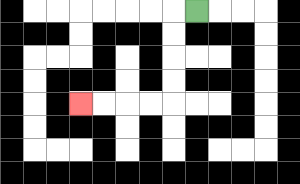{'start': '[8, 0]', 'end': '[3, 4]', 'path_directions': 'L,D,D,D,D,L,L,L,L', 'path_coordinates': '[[8, 0], [7, 0], [7, 1], [7, 2], [7, 3], [7, 4], [6, 4], [5, 4], [4, 4], [3, 4]]'}